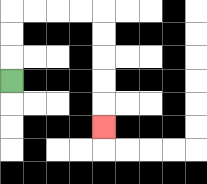{'start': '[0, 3]', 'end': '[4, 5]', 'path_directions': 'U,U,U,R,R,R,R,D,D,D,D,D', 'path_coordinates': '[[0, 3], [0, 2], [0, 1], [0, 0], [1, 0], [2, 0], [3, 0], [4, 0], [4, 1], [4, 2], [4, 3], [4, 4], [4, 5]]'}